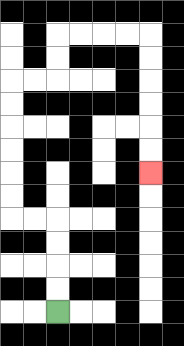{'start': '[2, 13]', 'end': '[6, 7]', 'path_directions': 'U,U,U,U,L,L,U,U,U,U,U,U,R,R,U,U,R,R,R,R,D,D,D,D,D,D', 'path_coordinates': '[[2, 13], [2, 12], [2, 11], [2, 10], [2, 9], [1, 9], [0, 9], [0, 8], [0, 7], [0, 6], [0, 5], [0, 4], [0, 3], [1, 3], [2, 3], [2, 2], [2, 1], [3, 1], [4, 1], [5, 1], [6, 1], [6, 2], [6, 3], [6, 4], [6, 5], [6, 6], [6, 7]]'}